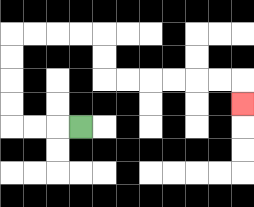{'start': '[3, 5]', 'end': '[10, 4]', 'path_directions': 'L,L,L,U,U,U,U,R,R,R,R,D,D,R,R,R,R,R,R,D', 'path_coordinates': '[[3, 5], [2, 5], [1, 5], [0, 5], [0, 4], [0, 3], [0, 2], [0, 1], [1, 1], [2, 1], [3, 1], [4, 1], [4, 2], [4, 3], [5, 3], [6, 3], [7, 3], [8, 3], [9, 3], [10, 3], [10, 4]]'}